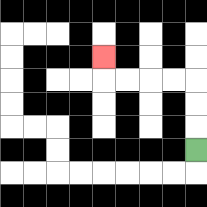{'start': '[8, 6]', 'end': '[4, 2]', 'path_directions': 'U,U,U,L,L,L,L,U', 'path_coordinates': '[[8, 6], [8, 5], [8, 4], [8, 3], [7, 3], [6, 3], [5, 3], [4, 3], [4, 2]]'}